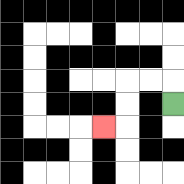{'start': '[7, 4]', 'end': '[4, 5]', 'path_directions': 'U,L,L,D,D,L', 'path_coordinates': '[[7, 4], [7, 3], [6, 3], [5, 3], [5, 4], [5, 5], [4, 5]]'}